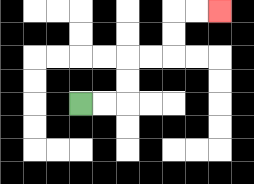{'start': '[3, 4]', 'end': '[9, 0]', 'path_directions': 'R,R,U,U,R,R,U,U,R,R', 'path_coordinates': '[[3, 4], [4, 4], [5, 4], [5, 3], [5, 2], [6, 2], [7, 2], [7, 1], [7, 0], [8, 0], [9, 0]]'}